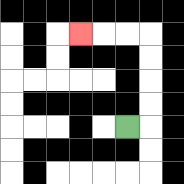{'start': '[5, 5]', 'end': '[3, 1]', 'path_directions': 'R,U,U,U,U,L,L,L', 'path_coordinates': '[[5, 5], [6, 5], [6, 4], [6, 3], [6, 2], [6, 1], [5, 1], [4, 1], [3, 1]]'}